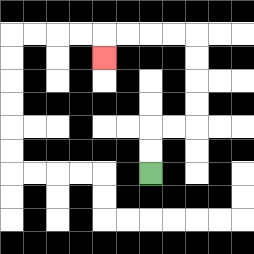{'start': '[6, 7]', 'end': '[4, 2]', 'path_directions': 'U,U,R,R,U,U,U,U,L,L,L,L,D', 'path_coordinates': '[[6, 7], [6, 6], [6, 5], [7, 5], [8, 5], [8, 4], [8, 3], [8, 2], [8, 1], [7, 1], [6, 1], [5, 1], [4, 1], [4, 2]]'}